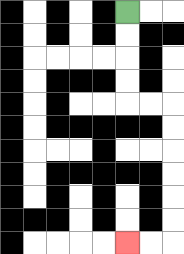{'start': '[5, 0]', 'end': '[5, 10]', 'path_directions': 'D,D,D,D,R,R,D,D,D,D,D,D,L,L', 'path_coordinates': '[[5, 0], [5, 1], [5, 2], [5, 3], [5, 4], [6, 4], [7, 4], [7, 5], [7, 6], [7, 7], [7, 8], [7, 9], [7, 10], [6, 10], [5, 10]]'}